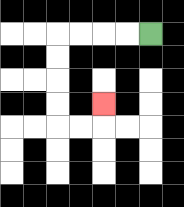{'start': '[6, 1]', 'end': '[4, 4]', 'path_directions': 'L,L,L,L,D,D,D,D,R,R,U', 'path_coordinates': '[[6, 1], [5, 1], [4, 1], [3, 1], [2, 1], [2, 2], [2, 3], [2, 4], [2, 5], [3, 5], [4, 5], [4, 4]]'}